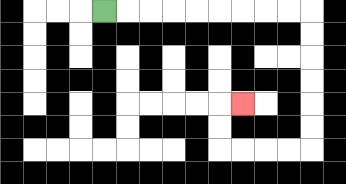{'start': '[4, 0]', 'end': '[10, 4]', 'path_directions': 'R,R,R,R,R,R,R,R,R,D,D,D,D,D,D,L,L,L,L,U,U,R', 'path_coordinates': '[[4, 0], [5, 0], [6, 0], [7, 0], [8, 0], [9, 0], [10, 0], [11, 0], [12, 0], [13, 0], [13, 1], [13, 2], [13, 3], [13, 4], [13, 5], [13, 6], [12, 6], [11, 6], [10, 6], [9, 6], [9, 5], [9, 4], [10, 4]]'}